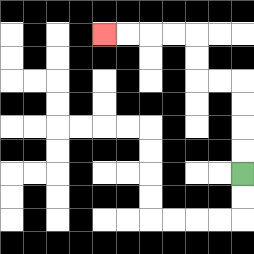{'start': '[10, 7]', 'end': '[4, 1]', 'path_directions': 'U,U,U,U,L,L,U,U,L,L,L,L', 'path_coordinates': '[[10, 7], [10, 6], [10, 5], [10, 4], [10, 3], [9, 3], [8, 3], [8, 2], [8, 1], [7, 1], [6, 1], [5, 1], [4, 1]]'}